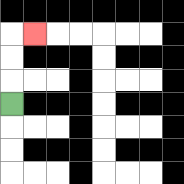{'start': '[0, 4]', 'end': '[1, 1]', 'path_directions': 'U,U,U,R', 'path_coordinates': '[[0, 4], [0, 3], [0, 2], [0, 1], [1, 1]]'}